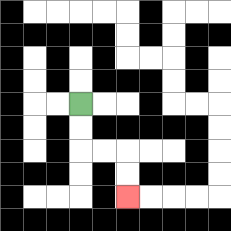{'start': '[3, 4]', 'end': '[5, 8]', 'path_directions': 'D,D,R,R,D,D', 'path_coordinates': '[[3, 4], [3, 5], [3, 6], [4, 6], [5, 6], [5, 7], [5, 8]]'}